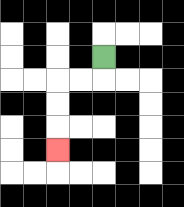{'start': '[4, 2]', 'end': '[2, 6]', 'path_directions': 'D,L,L,D,D,D', 'path_coordinates': '[[4, 2], [4, 3], [3, 3], [2, 3], [2, 4], [2, 5], [2, 6]]'}